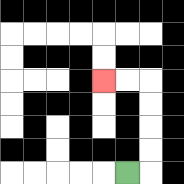{'start': '[5, 7]', 'end': '[4, 3]', 'path_directions': 'R,U,U,U,U,L,L', 'path_coordinates': '[[5, 7], [6, 7], [6, 6], [6, 5], [6, 4], [6, 3], [5, 3], [4, 3]]'}